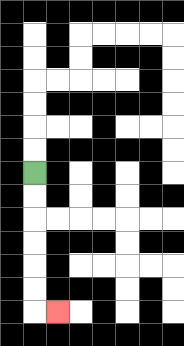{'start': '[1, 7]', 'end': '[2, 13]', 'path_directions': 'D,D,D,D,D,D,R', 'path_coordinates': '[[1, 7], [1, 8], [1, 9], [1, 10], [1, 11], [1, 12], [1, 13], [2, 13]]'}